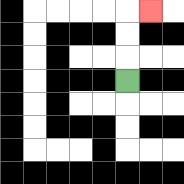{'start': '[5, 3]', 'end': '[6, 0]', 'path_directions': 'U,U,U,R', 'path_coordinates': '[[5, 3], [5, 2], [5, 1], [5, 0], [6, 0]]'}